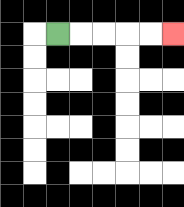{'start': '[2, 1]', 'end': '[7, 1]', 'path_directions': 'R,R,R,R,R', 'path_coordinates': '[[2, 1], [3, 1], [4, 1], [5, 1], [6, 1], [7, 1]]'}